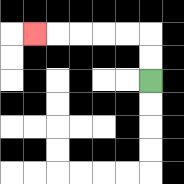{'start': '[6, 3]', 'end': '[1, 1]', 'path_directions': 'U,U,L,L,L,L,L', 'path_coordinates': '[[6, 3], [6, 2], [6, 1], [5, 1], [4, 1], [3, 1], [2, 1], [1, 1]]'}